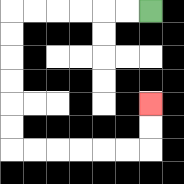{'start': '[6, 0]', 'end': '[6, 4]', 'path_directions': 'L,L,L,L,L,L,D,D,D,D,D,D,R,R,R,R,R,R,U,U', 'path_coordinates': '[[6, 0], [5, 0], [4, 0], [3, 0], [2, 0], [1, 0], [0, 0], [0, 1], [0, 2], [0, 3], [0, 4], [0, 5], [0, 6], [1, 6], [2, 6], [3, 6], [4, 6], [5, 6], [6, 6], [6, 5], [6, 4]]'}